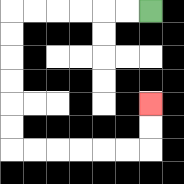{'start': '[6, 0]', 'end': '[6, 4]', 'path_directions': 'L,L,L,L,L,L,D,D,D,D,D,D,R,R,R,R,R,R,U,U', 'path_coordinates': '[[6, 0], [5, 0], [4, 0], [3, 0], [2, 0], [1, 0], [0, 0], [0, 1], [0, 2], [0, 3], [0, 4], [0, 5], [0, 6], [1, 6], [2, 6], [3, 6], [4, 6], [5, 6], [6, 6], [6, 5], [6, 4]]'}